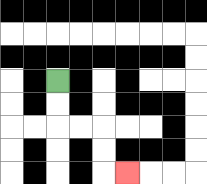{'start': '[2, 3]', 'end': '[5, 7]', 'path_directions': 'D,D,R,R,D,D,R', 'path_coordinates': '[[2, 3], [2, 4], [2, 5], [3, 5], [4, 5], [4, 6], [4, 7], [5, 7]]'}